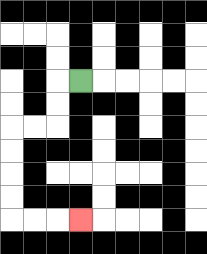{'start': '[3, 3]', 'end': '[3, 9]', 'path_directions': 'L,D,D,L,L,D,D,D,D,R,R,R', 'path_coordinates': '[[3, 3], [2, 3], [2, 4], [2, 5], [1, 5], [0, 5], [0, 6], [0, 7], [0, 8], [0, 9], [1, 9], [2, 9], [3, 9]]'}